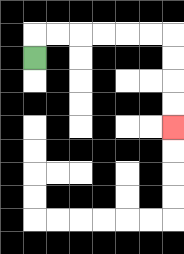{'start': '[1, 2]', 'end': '[7, 5]', 'path_directions': 'U,R,R,R,R,R,R,D,D,D,D', 'path_coordinates': '[[1, 2], [1, 1], [2, 1], [3, 1], [4, 1], [5, 1], [6, 1], [7, 1], [7, 2], [7, 3], [7, 4], [7, 5]]'}